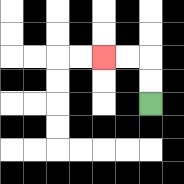{'start': '[6, 4]', 'end': '[4, 2]', 'path_directions': 'U,U,L,L', 'path_coordinates': '[[6, 4], [6, 3], [6, 2], [5, 2], [4, 2]]'}